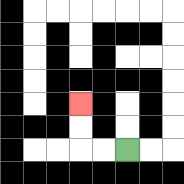{'start': '[5, 6]', 'end': '[3, 4]', 'path_directions': 'L,L,U,U', 'path_coordinates': '[[5, 6], [4, 6], [3, 6], [3, 5], [3, 4]]'}